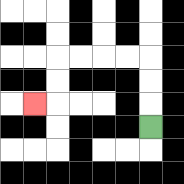{'start': '[6, 5]', 'end': '[1, 4]', 'path_directions': 'U,U,U,L,L,L,L,D,D,L', 'path_coordinates': '[[6, 5], [6, 4], [6, 3], [6, 2], [5, 2], [4, 2], [3, 2], [2, 2], [2, 3], [2, 4], [1, 4]]'}